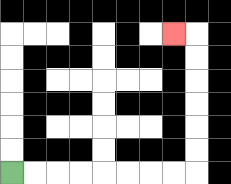{'start': '[0, 7]', 'end': '[7, 1]', 'path_directions': 'R,R,R,R,R,R,R,R,U,U,U,U,U,U,L', 'path_coordinates': '[[0, 7], [1, 7], [2, 7], [3, 7], [4, 7], [5, 7], [6, 7], [7, 7], [8, 7], [8, 6], [8, 5], [8, 4], [8, 3], [8, 2], [8, 1], [7, 1]]'}